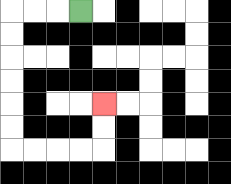{'start': '[3, 0]', 'end': '[4, 4]', 'path_directions': 'L,L,L,D,D,D,D,D,D,R,R,R,R,U,U', 'path_coordinates': '[[3, 0], [2, 0], [1, 0], [0, 0], [0, 1], [0, 2], [0, 3], [0, 4], [0, 5], [0, 6], [1, 6], [2, 6], [3, 6], [4, 6], [4, 5], [4, 4]]'}